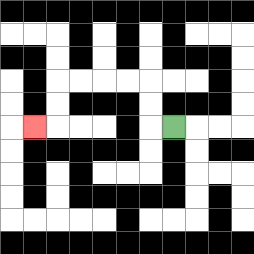{'start': '[7, 5]', 'end': '[1, 5]', 'path_directions': 'L,U,U,L,L,L,L,D,D,L', 'path_coordinates': '[[7, 5], [6, 5], [6, 4], [6, 3], [5, 3], [4, 3], [3, 3], [2, 3], [2, 4], [2, 5], [1, 5]]'}